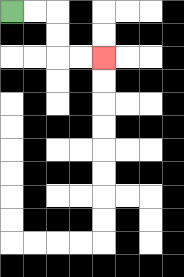{'start': '[0, 0]', 'end': '[4, 2]', 'path_directions': 'R,R,D,D,R,R', 'path_coordinates': '[[0, 0], [1, 0], [2, 0], [2, 1], [2, 2], [3, 2], [4, 2]]'}